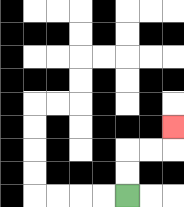{'start': '[5, 8]', 'end': '[7, 5]', 'path_directions': 'U,U,R,R,U', 'path_coordinates': '[[5, 8], [5, 7], [5, 6], [6, 6], [7, 6], [7, 5]]'}